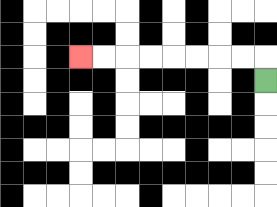{'start': '[11, 3]', 'end': '[3, 2]', 'path_directions': 'U,L,L,L,L,L,L,L,L', 'path_coordinates': '[[11, 3], [11, 2], [10, 2], [9, 2], [8, 2], [7, 2], [6, 2], [5, 2], [4, 2], [3, 2]]'}